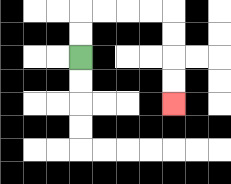{'start': '[3, 2]', 'end': '[7, 4]', 'path_directions': 'U,U,R,R,R,R,D,D,D,D', 'path_coordinates': '[[3, 2], [3, 1], [3, 0], [4, 0], [5, 0], [6, 0], [7, 0], [7, 1], [7, 2], [7, 3], [7, 4]]'}